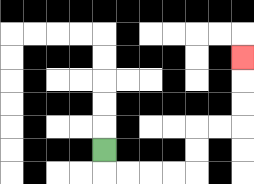{'start': '[4, 6]', 'end': '[10, 2]', 'path_directions': 'D,R,R,R,R,U,U,R,R,U,U,U', 'path_coordinates': '[[4, 6], [4, 7], [5, 7], [6, 7], [7, 7], [8, 7], [8, 6], [8, 5], [9, 5], [10, 5], [10, 4], [10, 3], [10, 2]]'}